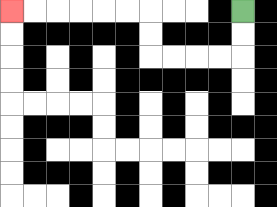{'start': '[10, 0]', 'end': '[0, 0]', 'path_directions': 'D,D,L,L,L,L,U,U,L,L,L,L,L,L', 'path_coordinates': '[[10, 0], [10, 1], [10, 2], [9, 2], [8, 2], [7, 2], [6, 2], [6, 1], [6, 0], [5, 0], [4, 0], [3, 0], [2, 0], [1, 0], [0, 0]]'}